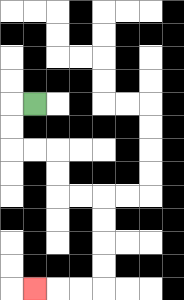{'start': '[1, 4]', 'end': '[1, 12]', 'path_directions': 'L,D,D,R,R,D,D,R,R,D,D,D,D,L,L,L', 'path_coordinates': '[[1, 4], [0, 4], [0, 5], [0, 6], [1, 6], [2, 6], [2, 7], [2, 8], [3, 8], [4, 8], [4, 9], [4, 10], [4, 11], [4, 12], [3, 12], [2, 12], [1, 12]]'}